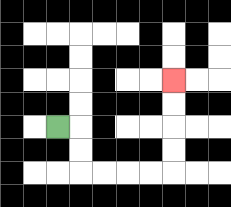{'start': '[2, 5]', 'end': '[7, 3]', 'path_directions': 'R,D,D,R,R,R,R,U,U,U,U', 'path_coordinates': '[[2, 5], [3, 5], [3, 6], [3, 7], [4, 7], [5, 7], [6, 7], [7, 7], [7, 6], [7, 5], [7, 4], [7, 3]]'}